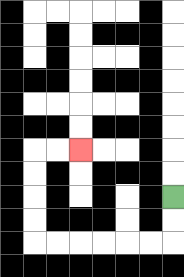{'start': '[7, 8]', 'end': '[3, 6]', 'path_directions': 'D,D,L,L,L,L,L,L,U,U,U,U,R,R', 'path_coordinates': '[[7, 8], [7, 9], [7, 10], [6, 10], [5, 10], [4, 10], [3, 10], [2, 10], [1, 10], [1, 9], [1, 8], [1, 7], [1, 6], [2, 6], [3, 6]]'}